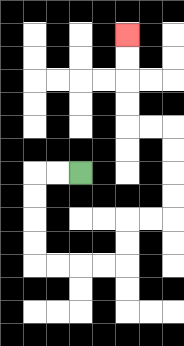{'start': '[3, 7]', 'end': '[5, 1]', 'path_directions': 'L,L,D,D,D,D,R,R,R,R,U,U,R,R,U,U,U,U,L,L,U,U,U,U', 'path_coordinates': '[[3, 7], [2, 7], [1, 7], [1, 8], [1, 9], [1, 10], [1, 11], [2, 11], [3, 11], [4, 11], [5, 11], [5, 10], [5, 9], [6, 9], [7, 9], [7, 8], [7, 7], [7, 6], [7, 5], [6, 5], [5, 5], [5, 4], [5, 3], [5, 2], [5, 1]]'}